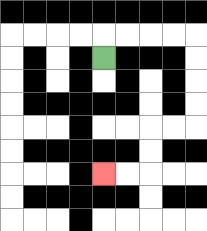{'start': '[4, 2]', 'end': '[4, 7]', 'path_directions': 'U,R,R,R,R,D,D,D,D,L,L,D,D,L,L', 'path_coordinates': '[[4, 2], [4, 1], [5, 1], [6, 1], [7, 1], [8, 1], [8, 2], [8, 3], [8, 4], [8, 5], [7, 5], [6, 5], [6, 6], [6, 7], [5, 7], [4, 7]]'}